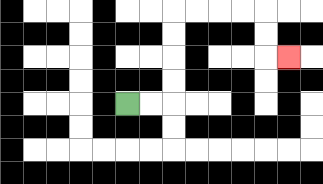{'start': '[5, 4]', 'end': '[12, 2]', 'path_directions': 'R,R,U,U,U,U,R,R,R,R,D,D,R', 'path_coordinates': '[[5, 4], [6, 4], [7, 4], [7, 3], [7, 2], [7, 1], [7, 0], [8, 0], [9, 0], [10, 0], [11, 0], [11, 1], [11, 2], [12, 2]]'}